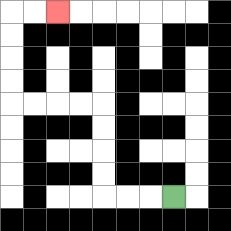{'start': '[7, 8]', 'end': '[2, 0]', 'path_directions': 'L,L,L,U,U,U,U,L,L,L,L,U,U,U,U,R,R', 'path_coordinates': '[[7, 8], [6, 8], [5, 8], [4, 8], [4, 7], [4, 6], [4, 5], [4, 4], [3, 4], [2, 4], [1, 4], [0, 4], [0, 3], [0, 2], [0, 1], [0, 0], [1, 0], [2, 0]]'}